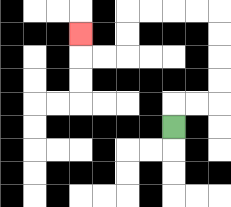{'start': '[7, 5]', 'end': '[3, 1]', 'path_directions': 'U,R,R,U,U,U,U,L,L,L,L,D,D,L,L,U', 'path_coordinates': '[[7, 5], [7, 4], [8, 4], [9, 4], [9, 3], [9, 2], [9, 1], [9, 0], [8, 0], [7, 0], [6, 0], [5, 0], [5, 1], [5, 2], [4, 2], [3, 2], [3, 1]]'}